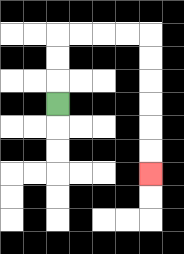{'start': '[2, 4]', 'end': '[6, 7]', 'path_directions': 'U,U,U,R,R,R,R,D,D,D,D,D,D', 'path_coordinates': '[[2, 4], [2, 3], [2, 2], [2, 1], [3, 1], [4, 1], [5, 1], [6, 1], [6, 2], [6, 3], [6, 4], [6, 5], [6, 6], [6, 7]]'}